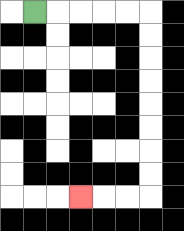{'start': '[1, 0]', 'end': '[3, 8]', 'path_directions': 'R,R,R,R,R,D,D,D,D,D,D,D,D,L,L,L', 'path_coordinates': '[[1, 0], [2, 0], [3, 0], [4, 0], [5, 0], [6, 0], [6, 1], [6, 2], [6, 3], [6, 4], [6, 5], [6, 6], [6, 7], [6, 8], [5, 8], [4, 8], [3, 8]]'}